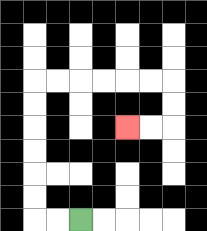{'start': '[3, 9]', 'end': '[5, 5]', 'path_directions': 'L,L,U,U,U,U,U,U,R,R,R,R,R,R,D,D,L,L', 'path_coordinates': '[[3, 9], [2, 9], [1, 9], [1, 8], [1, 7], [1, 6], [1, 5], [1, 4], [1, 3], [2, 3], [3, 3], [4, 3], [5, 3], [6, 3], [7, 3], [7, 4], [7, 5], [6, 5], [5, 5]]'}